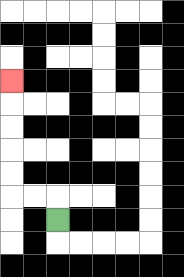{'start': '[2, 9]', 'end': '[0, 3]', 'path_directions': 'U,L,L,U,U,U,U,U', 'path_coordinates': '[[2, 9], [2, 8], [1, 8], [0, 8], [0, 7], [0, 6], [0, 5], [0, 4], [0, 3]]'}